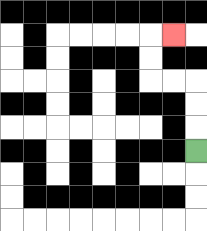{'start': '[8, 6]', 'end': '[7, 1]', 'path_directions': 'U,U,U,L,L,U,U,R', 'path_coordinates': '[[8, 6], [8, 5], [8, 4], [8, 3], [7, 3], [6, 3], [6, 2], [6, 1], [7, 1]]'}